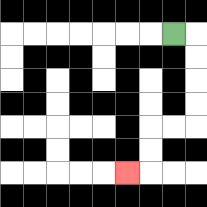{'start': '[7, 1]', 'end': '[5, 7]', 'path_directions': 'R,D,D,D,D,L,L,D,D,L', 'path_coordinates': '[[7, 1], [8, 1], [8, 2], [8, 3], [8, 4], [8, 5], [7, 5], [6, 5], [6, 6], [6, 7], [5, 7]]'}